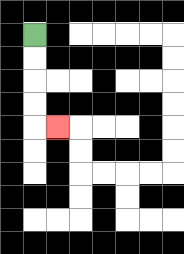{'start': '[1, 1]', 'end': '[2, 5]', 'path_directions': 'D,D,D,D,R', 'path_coordinates': '[[1, 1], [1, 2], [1, 3], [1, 4], [1, 5], [2, 5]]'}